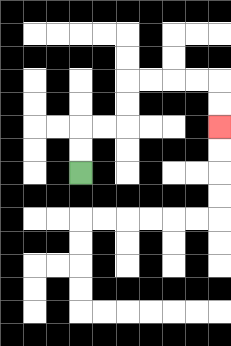{'start': '[3, 7]', 'end': '[9, 5]', 'path_directions': 'U,U,R,R,U,U,R,R,R,R,D,D', 'path_coordinates': '[[3, 7], [3, 6], [3, 5], [4, 5], [5, 5], [5, 4], [5, 3], [6, 3], [7, 3], [8, 3], [9, 3], [9, 4], [9, 5]]'}